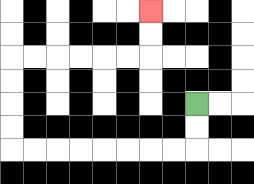{'start': '[8, 4]', 'end': '[6, 0]', 'path_directions': 'D,D,L,L,L,L,L,L,L,L,U,U,U,U,R,R,R,R,R,R,U,U', 'path_coordinates': '[[8, 4], [8, 5], [8, 6], [7, 6], [6, 6], [5, 6], [4, 6], [3, 6], [2, 6], [1, 6], [0, 6], [0, 5], [0, 4], [0, 3], [0, 2], [1, 2], [2, 2], [3, 2], [4, 2], [5, 2], [6, 2], [6, 1], [6, 0]]'}